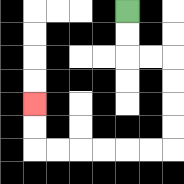{'start': '[5, 0]', 'end': '[1, 4]', 'path_directions': 'D,D,R,R,D,D,D,D,L,L,L,L,L,L,U,U', 'path_coordinates': '[[5, 0], [5, 1], [5, 2], [6, 2], [7, 2], [7, 3], [7, 4], [7, 5], [7, 6], [6, 6], [5, 6], [4, 6], [3, 6], [2, 6], [1, 6], [1, 5], [1, 4]]'}